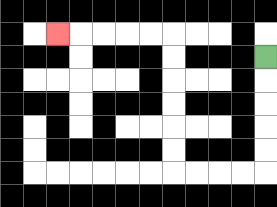{'start': '[11, 2]', 'end': '[2, 1]', 'path_directions': 'D,D,D,D,D,L,L,L,L,U,U,U,U,U,U,L,L,L,L,L', 'path_coordinates': '[[11, 2], [11, 3], [11, 4], [11, 5], [11, 6], [11, 7], [10, 7], [9, 7], [8, 7], [7, 7], [7, 6], [7, 5], [7, 4], [7, 3], [7, 2], [7, 1], [6, 1], [5, 1], [4, 1], [3, 1], [2, 1]]'}